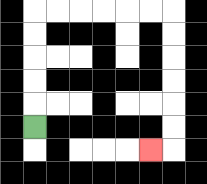{'start': '[1, 5]', 'end': '[6, 6]', 'path_directions': 'U,U,U,U,U,R,R,R,R,R,R,D,D,D,D,D,D,L', 'path_coordinates': '[[1, 5], [1, 4], [1, 3], [1, 2], [1, 1], [1, 0], [2, 0], [3, 0], [4, 0], [5, 0], [6, 0], [7, 0], [7, 1], [7, 2], [7, 3], [7, 4], [7, 5], [7, 6], [6, 6]]'}